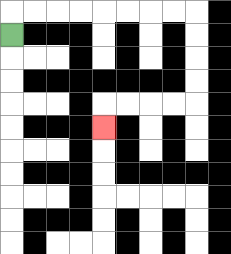{'start': '[0, 1]', 'end': '[4, 5]', 'path_directions': 'U,R,R,R,R,R,R,R,R,D,D,D,D,L,L,L,L,D', 'path_coordinates': '[[0, 1], [0, 0], [1, 0], [2, 0], [3, 0], [4, 0], [5, 0], [6, 0], [7, 0], [8, 0], [8, 1], [8, 2], [8, 3], [8, 4], [7, 4], [6, 4], [5, 4], [4, 4], [4, 5]]'}